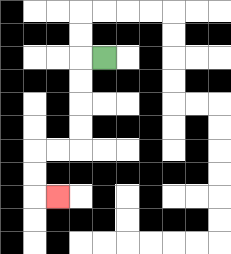{'start': '[4, 2]', 'end': '[2, 8]', 'path_directions': 'L,D,D,D,D,L,L,D,D,R', 'path_coordinates': '[[4, 2], [3, 2], [3, 3], [3, 4], [3, 5], [3, 6], [2, 6], [1, 6], [1, 7], [1, 8], [2, 8]]'}